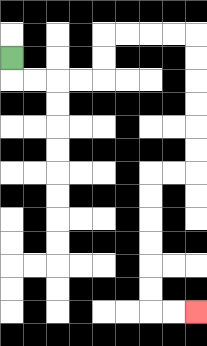{'start': '[0, 2]', 'end': '[8, 13]', 'path_directions': 'D,R,R,R,R,U,U,R,R,R,R,D,D,D,D,D,D,L,L,D,D,D,D,D,D,R,R', 'path_coordinates': '[[0, 2], [0, 3], [1, 3], [2, 3], [3, 3], [4, 3], [4, 2], [4, 1], [5, 1], [6, 1], [7, 1], [8, 1], [8, 2], [8, 3], [8, 4], [8, 5], [8, 6], [8, 7], [7, 7], [6, 7], [6, 8], [6, 9], [6, 10], [6, 11], [6, 12], [6, 13], [7, 13], [8, 13]]'}